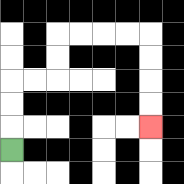{'start': '[0, 6]', 'end': '[6, 5]', 'path_directions': 'U,U,U,R,R,U,U,R,R,R,R,D,D,D,D', 'path_coordinates': '[[0, 6], [0, 5], [0, 4], [0, 3], [1, 3], [2, 3], [2, 2], [2, 1], [3, 1], [4, 1], [5, 1], [6, 1], [6, 2], [6, 3], [6, 4], [6, 5]]'}